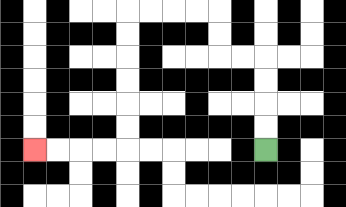{'start': '[11, 6]', 'end': '[1, 6]', 'path_directions': 'U,U,U,U,L,L,U,U,L,L,L,L,D,D,D,D,D,D,L,L,L,L', 'path_coordinates': '[[11, 6], [11, 5], [11, 4], [11, 3], [11, 2], [10, 2], [9, 2], [9, 1], [9, 0], [8, 0], [7, 0], [6, 0], [5, 0], [5, 1], [5, 2], [5, 3], [5, 4], [5, 5], [5, 6], [4, 6], [3, 6], [2, 6], [1, 6]]'}